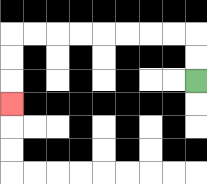{'start': '[8, 3]', 'end': '[0, 4]', 'path_directions': 'U,U,L,L,L,L,L,L,L,L,D,D,D', 'path_coordinates': '[[8, 3], [8, 2], [8, 1], [7, 1], [6, 1], [5, 1], [4, 1], [3, 1], [2, 1], [1, 1], [0, 1], [0, 2], [0, 3], [0, 4]]'}